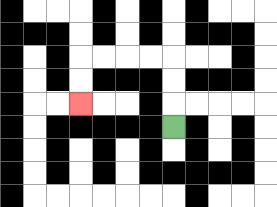{'start': '[7, 5]', 'end': '[3, 4]', 'path_directions': 'U,U,U,L,L,L,L,D,D', 'path_coordinates': '[[7, 5], [7, 4], [7, 3], [7, 2], [6, 2], [5, 2], [4, 2], [3, 2], [3, 3], [3, 4]]'}